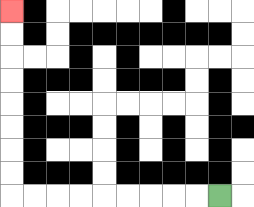{'start': '[9, 8]', 'end': '[0, 0]', 'path_directions': 'L,L,L,L,L,L,L,L,L,U,U,U,U,U,U,U,U', 'path_coordinates': '[[9, 8], [8, 8], [7, 8], [6, 8], [5, 8], [4, 8], [3, 8], [2, 8], [1, 8], [0, 8], [0, 7], [0, 6], [0, 5], [0, 4], [0, 3], [0, 2], [0, 1], [0, 0]]'}